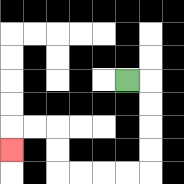{'start': '[5, 3]', 'end': '[0, 6]', 'path_directions': 'R,D,D,D,D,L,L,L,L,U,U,L,L,D', 'path_coordinates': '[[5, 3], [6, 3], [6, 4], [6, 5], [6, 6], [6, 7], [5, 7], [4, 7], [3, 7], [2, 7], [2, 6], [2, 5], [1, 5], [0, 5], [0, 6]]'}